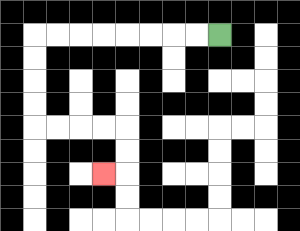{'start': '[9, 1]', 'end': '[4, 7]', 'path_directions': 'L,L,L,L,L,L,L,L,D,D,D,D,R,R,R,R,D,D,L', 'path_coordinates': '[[9, 1], [8, 1], [7, 1], [6, 1], [5, 1], [4, 1], [3, 1], [2, 1], [1, 1], [1, 2], [1, 3], [1, 4], [1, 5], [2, 5], [3, 5], [4, 5], [5, 5], [5, 6], [5, 7], [4, 7]]'}